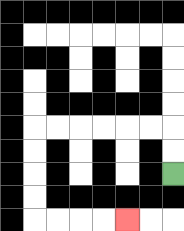{'start': '[7, 7]', 'end': '[5, 9]', 'path_directions': 'U,U,L,L,L,L,L,L,D,D,D,D,R,R,R,R', 'path_coordinates': '[[7, 7], [7, 6], [7, 5], [6, 5], [5, 5], [4, 5], [3, 5], [2, 5], [1, 5], [1, 6], [1, 7], [1, 8], [1, 9], [2, 9], [3, 9], [4, 9], [5, 9]]'}